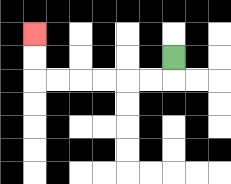{'start': '[7, 2]', 'end': '[1, 1]', 'path_directions': 'D,L,L,L,L,L,L,U,U', 'path_coordinates': '[[7, 2], [7, 3], [6, 3], [5, 3], [4, 3], [3, 3], [2, 3], [1, 3], [1, 2], [1, 1]]'}